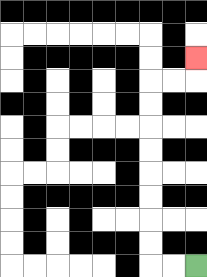{'start': '[8, 11]', 'end': '[8, 2]', 'path_directions': 'L,L,U,U,U,U,U,U,U,U,R,R,U', 'path_coordinates': '[[8, 11], [7, 11], [6, 11], [6, 10], [6, 9], [6, 8], [6, 7], [6, 6], [6, 5], [6, 4], [6, 3], [7, 3], [8, 3], [8, 2]]'}